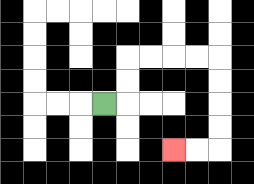{'start': '[4, 4]', 'end': '[7, 6]', 'path_directions': 'R,U,U,R,R,R,R,D,D,D,D,L,L', 'path_coordinates': '[[4, 4], [5, 4], [5, 3], [5, 2], [6, 2], [7, 2], [8, 2], [9, 2], [9, 3], [9, 4], [9, 5], [9, 6], [8, 6], [7, 6]]'}